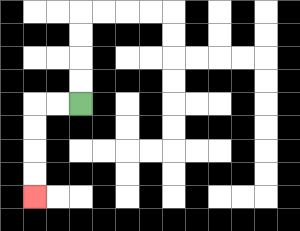{'start': '[3, 4]', 'end': '[1, 8]', 'path_directions': 'L,L,D,D,D,D', 'path_coordinates': '[[3, 4], [2, 4], [1, 4], [1, 5], [1, 6], [1, 7], [1, 8]]'}